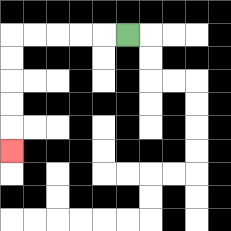{'start': '[5, 1]', 'end': '[0, 6]', 'path_directions': 'L,L,L,L,L,D,D,D,D,D', 'path_coordinates': '[[5, 1], [4, 1], [3, 1], [2, 1], [1, 1], [0, 1], [0, 2], [0, 3], [0, 4], [0, 5], [0, 6]]'}